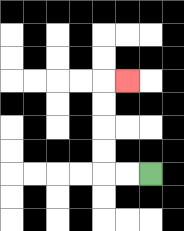{'start': '[6, 7]', 'end': '[5, 3]', 'path_directions': 'L,L,U,U,U,U,R', 'path_coordinates': '[[6, 7], [5, 7], [4, 7], [4, 6], [4, 5], [4, 4], [4, 3], [5, 3]]'}